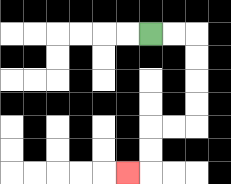{'start': '[6, 1]', 'end': '[5, 7]', 'path_directions': 'R,R,D,D,D,D,L,L,D,D,L', 'path_coordinates': '[[6, 1], [7, 1], [8, 1], [8, 2], [8, 3], [8, 4], [8, 5], [7, 5], [6, 5], [6, 6], [6, 7], [5, 7]]'}